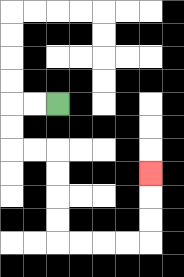{'start': '[2, 4]', 'end': '[6, 7]', 'path_directions': 'L,L,D,D,R,R,D,D,D,D,R,R,R,R,U,U,U', 'path_coordinates': '[[2, 4], [1, 4], [0, 4], [0, 5], [0, 6], [1, 6], [2, 6], [2, 7], [2, 8], [2, 9], [2, 10], [3, 10], [4, 10], [5, 10], [6, 10], [6, 9], [6, 8], [6, 7]]'}